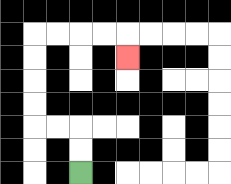{'start': '[3, 7]', 'end': '[5, 2]', 'path_directions': 'U,U,L,L,U,U,U,U,R,R,R,R,D', 'path_coordinates': '[[3, 7], [3, 6], [3, 5], [2, 5], [1, 5], [1, 4], [1, 3], [1, 2], [1, 1], [2, 1], [3, 1], [4, 1], [5, 1], [5, 2]]'}